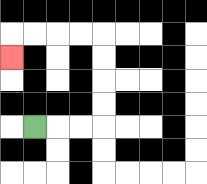{'start': '[1, 5]', 'end': '[0, 2]', 'path_directions': 'R,R,R,U,U,U,U,L,L,L,L,D', 'path_coordinates': '[[1, 5], [2, 5], [3, 5], [4, 5], [4, 4], [4, 3], [4, 2], [4, 1], [3, 1], [2, 1], [1, 1], [0, 1], [0, 2]]'}